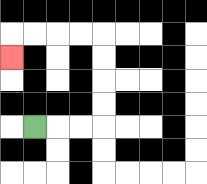{'start': '[1, 5]', 'end': '[0, 2]', 'path_directions': 'R,R,R,U,U,U,U,L,L,L,L,D', 'path_coordinates': '[[1, 5], [2, 5], [3, 5], [4, 5], [4, 4], [4, 3], [4, 2], [4, 1], [3, 1], [2, 1], [1, 1], [0, 1], [0, 2]]'}